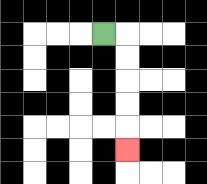{'start': '[4, 1]', 'end': '[5, 6]', 'path_directions': 'R,D,D,D,D,D', 'path_coordinates': '[[4, 1], [5, 1], [5, 2], [5, 3], [5, 4], [5, 5], [5, 6]]'}